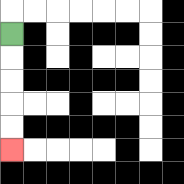{'start': '[0, 1]', 'end': '[0, 6]', 'path_directions': 'D,D,D,D,D', 'path_coordinates': '[[0, 1], [0, 2], [0, 3], [0, 4], [0, 5], [0, 6]]'}